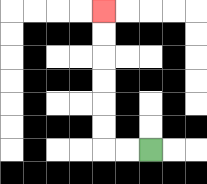{'start': '[6, 6]', 'end': '[4, 0]', 'path_directions': 'L,L,U,U,U,U,U,U', 'path_coordinates': '[[6, 6], [5, 6], [4, 6], [4, 5], [4, 4], [4, 3], [4, 2], [4, 1], [4, 0]]'}